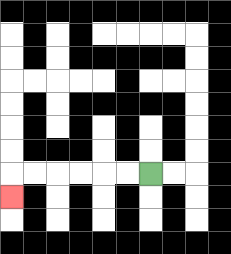{'start': '[6, 7]', 'end': '[0, 8]', 'path_directions': 'L,L,L,L,L,L,D', 'path_coordinates': '[[6, 7], [5, 7], [4, 7], [3, 7], [2, 7], [1, 7], [0, 7], [0, 8]]'}